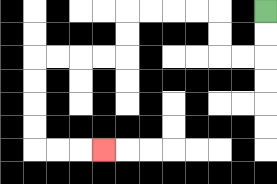{'start': '[11, 0]', 'end': '[4, 6]', 'path_directions': 'D,D,L,L,U,U,L,L,L,L,D,D,L,L,L,L,D,D,D,D,R,R,R', 'path_coordinates': '[[11, 0], [11, 1], [11, 2], [10, 2], [9, 2], [9, 1], [9, 0], [8, 0], [7, 0], [6, 0], [5, 0], [5, 1], [5, 2], [4, 2], [3, 2], [2, 2], [1, 2], [1, 3], [1, 4], [1, 5], [1, 6], [2, 6], [3, 6], [4, 6]]'}